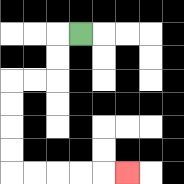{'start': '[3, 1]', 'end': '[5, 7]', 'path_directions': 'L,D,D,L,L,D,D,D,D,R,R,R,R,R', 'path_coordinates': '[[3, 1], [2, 1], [2, 2], [2, 3], [1, 3], [0, 3], [0, 4], [0, 5], [0, 6], [0, 7], [1, 7], [2, 7], [3, 7], [4, 7], [5, 7]]'}